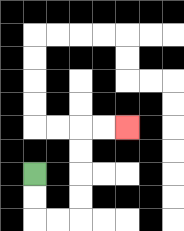{'start': '[1, 7]', 'end': '[5, 5]', 'path_directions': 'D,D,R,R,U,U,U,U,R,R', 'path_coordinates': '[[1, 7], [1, 8], [1, 9], [2, 9], [3, 9], [3, 8], [3, 7], [3, 6], [3, 5], [4, 5], [5, 5]]'}